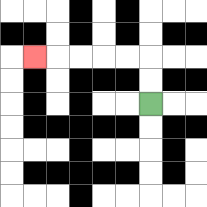{'start': '[6, 4]', 'end': '[1, 2]', 'path_directions': 'U,U,L,L,L,L,L', 'path_coordinates': '[[6, 4], [6, 3], [6, 2], [5, 2], [4, 2], [3, 2], [2, 2], [1, 2]]'}